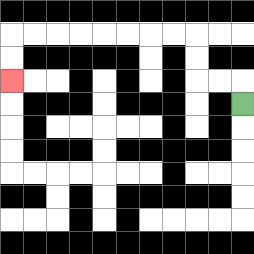{'start': '[10, 4]', 'end': '[0, 3]', 'path_directions': 'U,L,L,U,U,L,L,L,L,L,L,L,L,D,D', 'path_coordinates': '[[10, 4], [10, 3], [9, 3], [8, 3], [8, 2], [8, 1], [7, 1], [6, 1], [5, 1], [4, 1], [3, 1], [2, 1], [1, 1], [0, 1], [0, 2], [0, 3]]'}